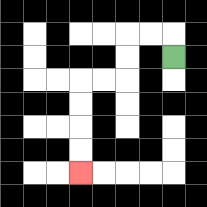{'start': '[7, 2]', 'end': '[3, 7]', 'path_directions': 'U,L,L,D,D,L,L,D,D,D,D', 'path_coordinates': '[[7, 2], [7, 1], [6, 1], [5, 1], [5, 2], [5, 3], [4, 3], [3, 3], [3, 4], [3, 5], [3, 6], [3, 7]]'}